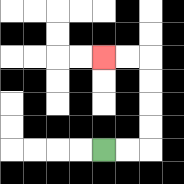{'start': '[4, 6]', 'end': '[4, 2]', 'path_directions': 'R,R,U,U,U,U,L,L', 'path_coordinates': '[[4, 6], [5, 6], [6, 6], [6, 5], [6, 4], [6, 3], [6, 2], [5, 2], [4, 2]]'}